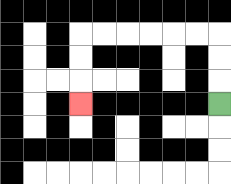{'start': '[9, 4]', 'end': '[3, 4]', 'path_directions': 'U,U,U,L,L,L,L,L,L,D,D,D', 'path_coordinates': '[[9, 4], [9, 3], [9, 2], [9, 1], [8, 1], [7, 1], [6, 1], [5, 1], [4, 1], [3, 1], [3, 2], [3, 3], [3, 4]]'}